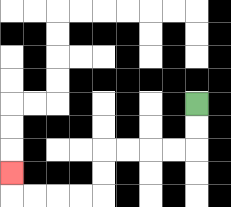{'start': '[8, 4]', 'end': '[0, 7]', 'path_directions': 'D,D,L,L,L,L,D,D,L,L,L,L,U', 'path_coordinates': '[[8, 4], [8, 5], [8, 6], [7, 6], [6, 6], [5, 6], [4, 6], [4, 7], [4, 8], [3, 8], [2, 8], [1, 8], [0, 8], [0, 7]]'}